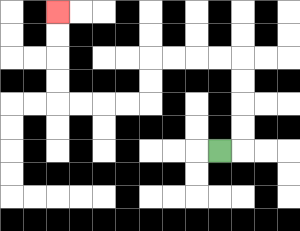{'start': '[9, 6]', 'end': '[2, 0]', 'path_directions': 'R,U,U,U,U,L,L,L,L,D,D,L,L,L,L,U,U,U,U', 'path_coordinates': '[[9, 6], [10, 6], [10, 5], [10, 4], [10, 3], [10, 2], [9, 2], [8, 2], [7, 2], [6, 2], [6, 3], [6, 4], [5, 4], [4, 4], [3, 4], [2, 4], [2, 3], [2, 2], [2, 1], [2, 0]]'}